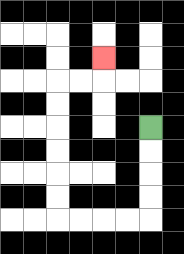{'start': '[6, 5]', 'end': '[4, 2]', 'path_directions': 'D,D,D,D,L,L,L,L,U,U,U,U,U,U,R,R,U', 'path_coordinates': '[[6, 5], [6, 6], [6, 7], [6, 8], [6, 9], [5, 9], [4, 9], [3, 9], [2, 9], [2, 8], [2, 7], [2, 6], [2, 5], [2, 4], [2, 3], [3, 3], [4, 3], [4, 2]]'}